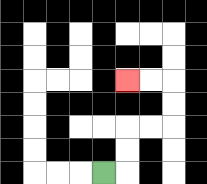{'start': '[4, 7]', 'end': '[5, 3]', 'path_directions': 'R,U,U,R,R,U,U,L,L', 'path_coordinates': '[[4, 7], [5, 7], [5, 6], [5, 5], [6, 5], [7, 5], [7, 4], [7, 3], [6, 3], [5, 3]]'}